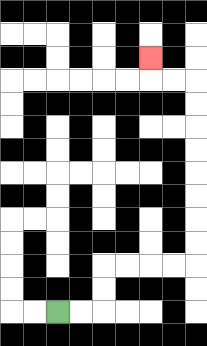{'start': '[2, 13]', 'end': '[6, 2]', 'path_directions': 'R,R,U,U,R,R,R,R,U,U,U,U,U,U,U,U,L,L,U', 'path_coordinates': '[[2, 13], [3, 13], [4, 13], [4, 12], [4, 11], [5, 11], [6, 11], [7, 11], [8, 11], [8, 10], [8, 9], [8, 8], [8, 7], [8, 6], [8, 5], [8, 4], [8, 3], [7, 3], [6, 3], [6, 2]]'}